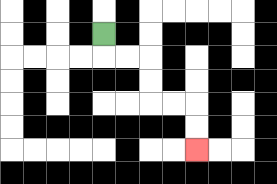{'start': '[4, 1]', 'end': '[8, 6]', 'path_directions': 'D,R,R,D,D,R,R,D,D', 'path_coordinates': '[[4, 1], [4, 2], [5, 2], [6, 2], [6, 3], [6, 4], [7, 4], [8, 4], [8, 5], [8, 6]]'}